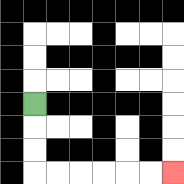{'start': '[1, 4]', 'end': '[7, 7]', 'path_directions': 'D,D,D,R,R,R,R,R,R', 'path_coordinates': '[[1, 4], [1, 5], [1, 6], [1, 7], [2, 7], [3, 7], [4, 7], [5, 7], [6, 7], [7, 7]]'}